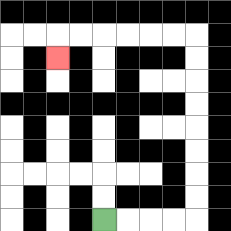{'start': '[4, 9]', 'end': '[2, 2]', 'path_directions': 'R,R,R,R,U,U,U,U,U,U,U,U,L,L,L,L,L,L,D', 'path_coordinates': '[[4, 9], [5, 9], [6, 9], [7, 9], [8, 9], [8, 8], [8, 7], [8, 6], [8, 5], [8, 4], [8, 3], [8, 2], [8, 1], [7, 1], [6, 1], [5, 1], [4, 1], [3, 1], [2, 1], [2, 2]]'}